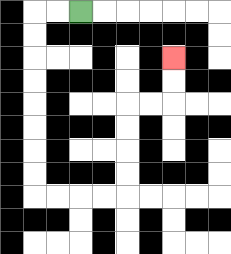{'start': '[3, 0]', 'end': '[7, 2]', 'path_directions': 'L,L,D,D,D,D,D,D,D,D,R,R,R,R,U,U,U,U,R,R,U,U', 'path_coordinates': '[[3, 0], [2, 0], [1, 0], [1, 1], [1, 2], [1, 3], [1, 4], [1, 5], [1, 6], [1, 7], [1, 8], [2, 8], [3, 8], [4, 8], [5, 8], [5, 7], [5, 6], [5, 5], [5, 4], [6, 4], [7, 4], [7, 3], [7, 2]]'}